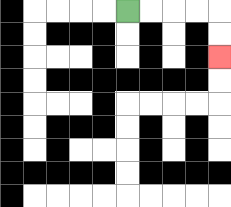{'start': '[5, 0]', 'end': '[9, 2]', 'path_directions': 'R,R,R,R,D,D', 'path_coordinates': '[[5, 0], [6, 0], [7, 0], [8, 0], [9, 0], [9, 1], [9, 2]]'}